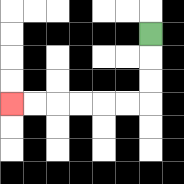{'start': '[6, 1]', 'end': '[0, 4]', 'path_directions': 'D,D,D,L,L,L,L,L,L', 'path_coordinates': '[[6, 1], [6, 2], [6, 3], [6, 4], [5, 4], [4, 4], [3, 4], [2, 4], [1, 4], [0, 4]]'}